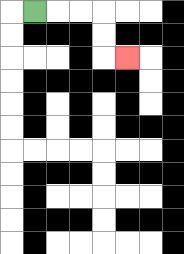{'start': '[1, 0]', 'end': '[5, 2]', 'path_directions': 'R,R,R,D,D,R', 'path_coordinates': '[[1, 0], [2, 0], [3, 0], [4, 0], [4, 1], [4, 2], [5, 2]]'}